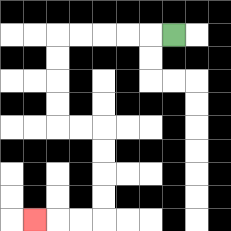{'start': '[7, 1]', 'end': '[1, 9]', 'path_directions': 'L,L,L,L,L,D,D,D,D,R,R,D,D,D,D,L,L,L', 'path_coordinates': '[[7, 1], [6, 1], [5, 1], [4, 1], [3, 1], [2, 1], [2, 2], [2, 3], [2, 4], [2, 5], [3, 5], [4, 5], [4, 6], [4, 7], [4, 8], [4, 9], [3, 9], [2, 9], [1, 9]]'}